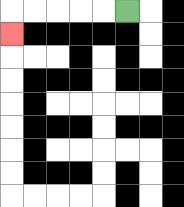{'start': '[5, 0]', 'end': '[0, 1]', 'path_directions': 'L,L,L,L,L,D', 'path_coordinates': '[[5, 0], [4, 0], [3, 0], [2, 0], [1, 0], [0, 0], [0, 1]]'}